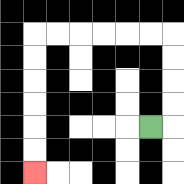{'start': '[6, 5]', 'end': '[1, 7]', 'path_directions': 'R,U,U,U,U,L,L,L,L,L,L,D,D,D,D,D,D', 'path_coordinates': '[[6, 5], [7, 5], [7, 4], [7, 3], [7, 2], [7, 1], [6, 1], [5, 1], [4, 1], [3, 1], [2, 1], [1, 1], [1, 2], [1, 3], [1, 4], [1, 5], [1, 6], [1, 7]]'}